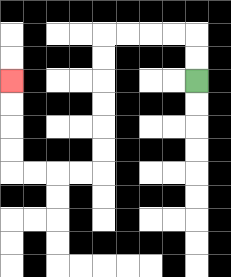{'start': '[8, 3]', 'end': '[0, 3]', 'path_directions': 'U,U,L,L,L,L,D,D,D,D,D,D,L,L,L,L,U,U,U,U', 'path_coordinates': '[[8, 3], [8, 2], [8, 1], [7, 1], [6, 1], [5, 1], [4, 1], [4, 2], [4, 3], [4, 4], [4, 5], [4, 6], [4, 7], [3, 7], [2, 7], [1, 7], [0, 7], [0, 6], [0, 5], [0, 4], [0, 3]]'}